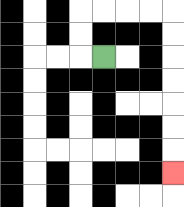{'start': '[4, 2]', 'end': '[7, 7]', 'path_directions': 'L,U,U,R,R,R,R,D,D,D,D,D,D,D', 'path_coordinates': '[[4, 2], [3, 2], [3, 1], [3, 0], [4, 0], [5, 0], [6, 0], [7, 0], [7, 1], [7, 2], [7, 3], [7, 4], [7, 5], [7, 6], [7, 7]]'}